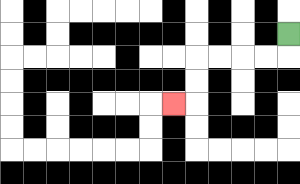{'start': '[12, 1]', 'end': '[7, 4]', 'path_directions': 'D,L,L,L,L,D,D,L', 'path_coordinates': '[[12, 1], [12, 2], [11, 2], [10, 2], [9, 2], [8, 2], [8, 3], [8, 4], [7, 4]]'}